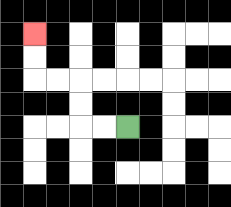{'start': '[5, 5]', 'end': '[1, 1]', 'path_directions': 'L,L,U,U,L,L,U,U', 'path_coordinates': '[[5, 5], [4, 5], [3, 5], [3, 4], [3, 3], [2, 3], [1, 3], [1, 2], [1, 1]]'}